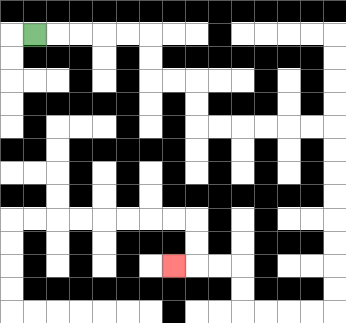{'start': '[1, 1]', 'end': '[7, 11]', 'path_directions': 'R,R,R,R,R,D,D,R,R,D,D,R,R,R,R,R,R,D,D,D,D,D,D,D,D,L,L,L,L,U,U,L,L,L', 'path_coordinates': '[[1, 1], [2, 1], [3, 1], [4, 1], [5, 1], [6, 1], [6, 2], [6, 3], [7, 3], [8, 3], [8, 4], [8, 5], [9, 5], [10, 5], [11, 5], [12, 5], [13, 5], [14, 5], [14, 6], [14, 7], [14, 8], [14, 9], [14, 10], [14, 11], [14, 12], [14, 13], [13, 13], [12, 13], [11, 13], [10, 13], [10, 12], [10, 11], [9, 11], [8, 11], [7, 11]]'}